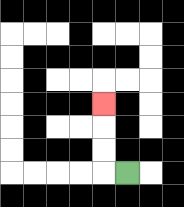{'start': '[5, 7]', 'end': '[4, 4]', 'path_directions': 'L,U,U,U', 'path_coordinates': '[[5, 7], [4, 7], [4, 6], [4, 5], [4, 4]]'}